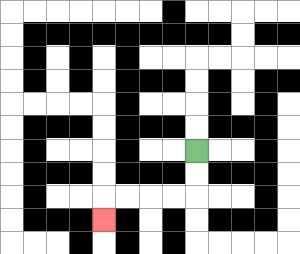{'start': '[8, 6]', 'end': '[4, 9]', 'path_directions': 'D,D,L,L,L,L,D', 'path_coordinates': '[[8, 6], [8, 7], [8, 8], [7, 8], [6, 8], [5, 8], [4, 8], [4, 9]]'}